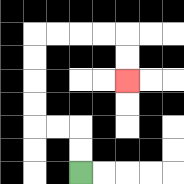{'start': '[3, 7]', 'end': '[5, 3]', 'path_directions': 'U,U,L,L,U,U,U,U,R,R,R,R,D,D', 'path_coordinates': '[[3, 7], [3, 6], [3, 5], [2, 5], [1, 5], [1, 4], [1, 3], [1, 2], [1, 1], [2, 1], [3, 1], [4, 1], [5, 1], [5, 2], [5, 3]]'}